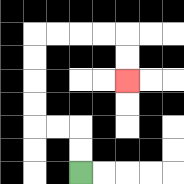{'start': '[3, 7]', 'end': '[5, 3]', 'path_directions': 'U,U,L,L,U,U,U,U,R,R,R,R,D,D', 'path_coordinates': '[[3, 7], [3, 6], [3, 5], [2, 5], [1, 5], [1, 4], [1, 3], [1, 2], [1, 1], [2, 1], [3, 1], [4, 1], [5, 1], [5, 2], [5, 3]]'}